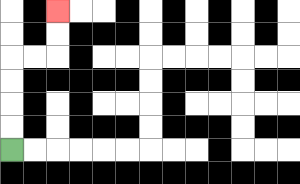{'start': '[0, 6]', 'end': '[2, 0]', 'path_directions': 'U,U,U,U,R,R,U,U', 'path_coordinates': '[[0, 6], [0, 5], [0, 4], [0, 3], [0, 2], [1, 2], [2, 2], [2, 1], [2, 0]]'}